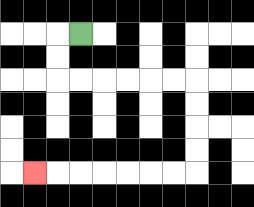{'start': '[3, 1]', 'end': '[1, 7]', 'path_directions': 'L,D,D,R,R,R,R,R,R,D,D,D,D,L,L,L,L,L,L,L', 'path_coordinates': '[[3, 1], [2, 1], [2, 2], [2, 3], [3, 3], [4, 3], [5, 3], [6, 3], [7, 3], [8, 3], [8, 4], [8, 5], [8, 6], [8, 7], [7, 7], [6, 7], [5, 7], [4, 7], [3, 7], [2, 7], [1, 7]]'}